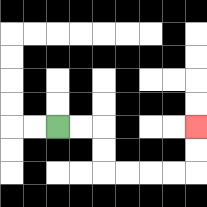{'start': '[2, 5]', 'end': '[8, 5]', 'path_directions': 'R,R,D,D,R,R,R,R,U,U', 'path_coordinates': '[[2, 5], [3, 5], [4, 5], [4, 6], [4, 7], [5, 7], [6, 7], [7, 7], [8, 7], [8, 6], [8, 5]]'}